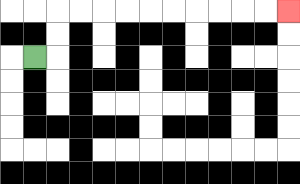{'start': '[1, 2]', 'end': '[12, 0]', 'path_directions': 'R,U,U,R,R,R,R,R,R,R,R,R,R', 'path_coordinates': '[[1, 2], [2, 2], [2, 1], [2, 0], [3, 0], [4, 0], [5, 0], [6, 0], [7, 0], [8, 0], [9, 0], [10, 0], [11, 0], [12, 0]]'}